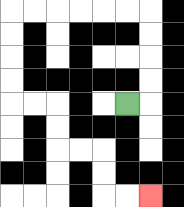{'start': '[5, 4]', 'end': '[6, 8]', 'path_directions': 'R,U,U,U,U,L,L,L,L,L,L,D,D,D,D,R,R,D,D,R,R,D,D,R,R', 'path_coordinates': '[[5, 4], [6, 4], [6, 3], [6, 2], [6, 1], [6, 0], [5, 0], [4, 0], [3, 0], [2, 0], [1, 0], [0, 0], [0, 1], [0, 2], [0, 3], [0, 4], [1, 4], [2, 4], [2, 5], [2, 6], [3, 6], [4, 6], [4, 7], [4, 8], [5, 8], [6, 8]]'}